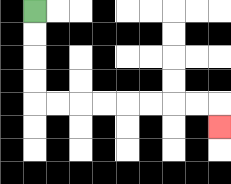{'start': '[1, 0]', 'end': '[9, 5]', 'path_directions': 'D,D,D,D,R,R,R,R,R,R,R,R,D', 'path_coordinates': '[[1, 0], [1, 1], [1, 2], [1, 3], [1, 4], [2, 4], [3, 4], [4, 4], [5, 4], [6, 4], [7, 4], [8, 4], [9, 4], [9, 5]]'}